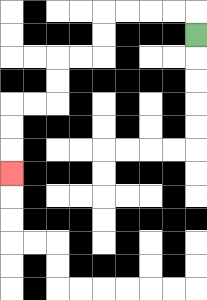{'start': '[8, 1]', 'end': '[0, 7]', 'path_directions': 'U,L,L,L,L,D,D,L,L,D,D,L,L,D,D,D', 'path_coordinates': '[[8, 1], [8, 0], [7, 0], [6, 0], [5, 0], [4, 0], [4, 1], [4, 2], [3, 2], [2, 2], [2, 3], [2, 4], [1, 4], [0, 4], [0, 5], [0, 6], [0, 7]]'}